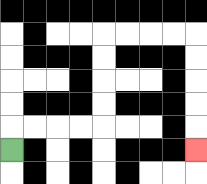{'start': '[0, 6]', 'end': '[8, 6]', 'path_directions': 'U,R,R,R,R,U,U,U,U,R,R,R,R,D,D,D,D,D', 'path_coordinates': '[[0, 6], [0, 5], [1, 5], [2, 5], [3, 5], [4, 5], [4, 4], [4, 3], [4, 2], [4, 1], [5, 1], [6, 1], [7, 1], [8, 1], [8, 2], [8, 3], [8, 4], [8, 5], [8, 6]]'}